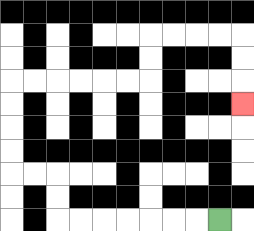{'start': '[9, 9]', 'end': '[10, 4]', 'path_directions': 'L,L,L,L,L,L,L,U,U,L,L,U,U,U,U,R,R,R,R,R,R,U,U,R,R,R,R,D,D,D', 'path_coordinates': '[[9, 9], [8, 9], [7, 9], [6, 9], [5, 9], [4, 9], [3, 9], [2, 9], [2, 8], [2, 7], [1, 7], [0, 7], [0, 6], [0, 5], [0, 4], [0, 3], [1, 3], [2, 3], [3, 3], [4, 3], [5, 3], [6, 3], [6, 2], [6, 1], [7, 1], [8, 1], [9, 1], [10, 1], [10, 2], [10, 3], [10, 4]]'}